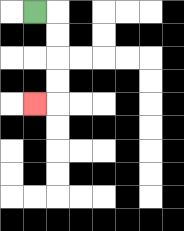{'start': '[1, 0]', 'end': '[1, 4]', 'path_directions': 'R,D,D,D,D,L', 'path_coordinates': '[[1, 0], [2, 0], [2, 1], [2, 2], [2, 3], [2, 4], [1, 4]]'}